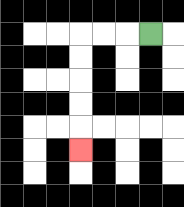{'start': '[6, 1]', 'end': '[3, 6]', 'path_directions': 'L,L,L,D,D,D,D,D', 'path_coordinates': '[[6, 1], [5, 1], [4, 1], [3, 1], [3, 2], [3, 3], [3, 4], [3, 5], [3, 6]]'}